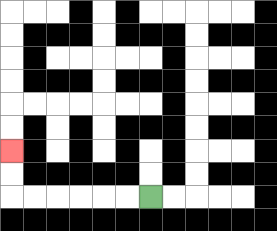{'start': '[6, 8]', 'end': '[0, 6]', 'path_directions': 'L,L,L,L,L,L,U,U', 'path_coordinates': '[[6, 8], [5, 8], [4, 8], [3, 8], [2, 8], [1, 8], [0, 8], [0, 7], [0, 6]]'}